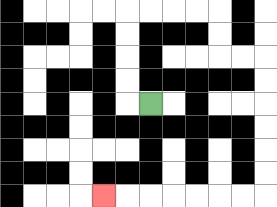{'start': '[6, 4]', 'end': '[4, 8]', 'path_directions': 'L,U,U,U,U,R,R,R,R,D,D,R,R,D,D,D,D,D,D,L,L,L,L,L,L,L', 'path_coordinates': '[[6, 4], [5, 4], [5, 3], [5, 2], [5, 1], [5, 0], [6, 0], [7, 0], [8, 0], [9, 0], [9, 1], [9, 2], [10, 2], [11, 2], [11, 3], [11, 4], [11, 5], [11, 6], [11, 7], [11, 8], [10, 8], [9, 8], [8, 8], [7, 8], [6, 8], [5, 8], [4, 8]]'}